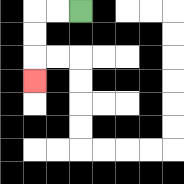{'start': '[3, 0]', 'end': '[1, 3]', 'path_directions': 'L,L,D,D,D', 'path_coordinates': '[[3, 0], [2, 0], [1, 0], [1, 1], [1, 2], [1, 3]]'}